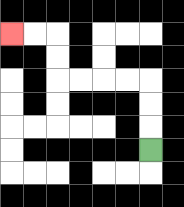{'start': '[6, 6]', 'end': '[0, 1]', 'path_directions': 'U,U,U,L,L,L,L,U,U,L,L', 'path_coordinates': '[[6, 6], [6, 5], [6, 4], [6, 3], [5, 3], [4, 3], [3, 3], [2, 3], [2, 2], [2, 1], [1, 1], [0, 1]]'}